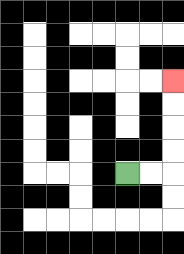{'start': '[5, 7]', 'end': '[7, 3]', 'path_directions': 'R,R,U,U,U,U', 'path_coordinates': '[[5, 7], [6, 7], [7, 7], [7, 6], [7, 5], [7, 4], [7, 3]]'}